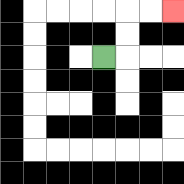{'start': '[4, 2]', 'end': '[7, 0]', 'path_directions': 'R,U,U,R,R', 'path_coordinates': '[[4, 2], [5, 2], [5, 1], [5, 0], [6, 0], [7, 0]]'}